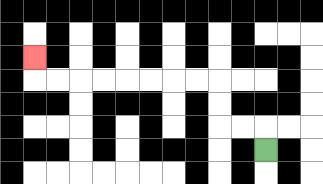{'start': '[11, 6]', 'end': '[1, 2]', 'path_directions': 'U,L,L,U,U,L,L,L,L,L,L,L,L,U', 'path_coordinates': '[[11, 6], [11, 5], [10, 5], [9, 5], [9, 4], [9, 3], [8, 3], [7, 3], [6, 3], [5, 3], [4, 3], [3, 3], [2, 3], [1, 3], [1, 2]]'}